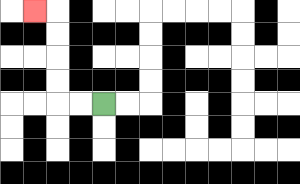{'start': '[4, 4]', 'end': '[1, 0]', 'path_directions': 'L,L,U,U,U,U,L', 'path_coordinates': '[[4, 4], [3, 4], [2, 4], [2, 3], [2, 2], [2, 1], [2, 0], [1, 0]]'}